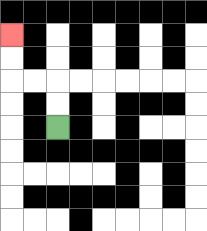{'start': '[2, 5]', 'end': '[0, 1]', 'path_directions': 'U,U,L,L,U,U', 'path_coordinates': '[[2, 5], [2, 4], [2, 3], [1, 3], [0, 3], [0, 2], [0, 1]]'}